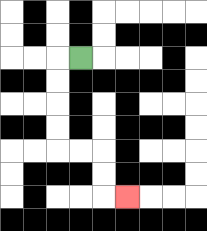{'start': '[3, 2]', 'end': '[5, 8]', 'path_directions': 'L,D,D,D,D,R,R,D,D,R', 'path_coordinates': '[[3, 2], [2, 2], [2, 3], [2, 4], [2, 5], [2, 6], [3, 6], [4, 6], [4, 7], [4, 8], [5, 8]]'}